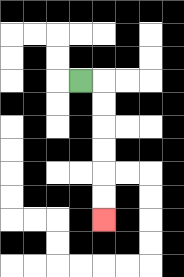{'start': '[3, 3]', 'end': '[4, 9]', 'path_directions': 'R,D,D,D,D,D,D', 'path_coordinates': '[[3, 3], [4, 3], [4, 4], [4, 5], [4, 6], [4, 7], [4, 8], [4, 9]]'}